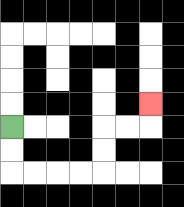{'start': '[0, 5]', 'end': '[6, 4]', 'path_directions': 'D,D,R,R,R,R,U,U,R,R,U', 'path_coordinates': '[[0, 5], [0, 6], [0, 7], [1, 7], [2, 7], [3, 7], [4, 7], [4, 6], [4, 5], [5, 5], [6, 5], [6, 4]]'}